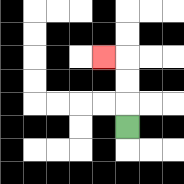{'start': '[5, 5]', 'end': '[4, 2]', 'path_directions': 'U,U,U,L', 'path_coordinates': '[[5, 5], [5, 4], [5, 3], [5, 2], [4, 2]]'}